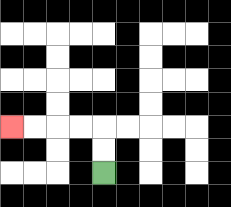{'start': '[4, 7]', 'end': '[0, 5]', 'path_directions': 'U,U,L,L,L,L', 'path_coordinates': '[[4, 7], [4, 6], [4, 5], [3, 5], [2, 5], [1, 5], [0, 5]]'}